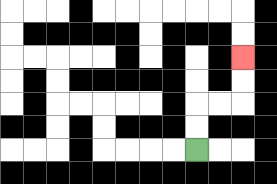{'start': '[8, 6]', 'end': '[10, 2]', 'path_directions': 'U,U,R,R,U,U', 'path_coordinates': '[[8, 6], [8, 5], [8, 4], [9, 4], [10, 4], [10, 3], [10, 2]]'}